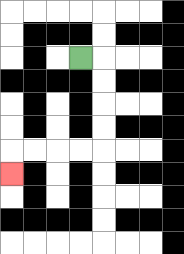{'start': '[3, 2]', 'end': '[0, 7]', 'path_directions': 'R,D,D,D,D,L,L,L,L,D', 'path_coordinates': '[[3, 2], [4, 2], [4, 3], [4, 4], [4, 5], [4, 6], [3, 6], [2, 6], [1, 6], [0, 6], [0, 7]]'}